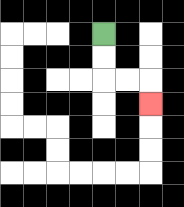{'start': '[4, 1]', 'end': '[6, 4]', 'path_directions': 'D,D,R,R,D', 'path_coordinates': '[[4, 1], [4, 2], [4, 3], [5, 3], [6, 3], [6, 4]]'}